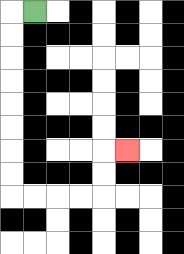{'start': '[1, 0]', 'end': '[5, 6]', 'path_directions': 'L,D,D,D,D,D,D,D,D,R,R,R,R,U,U,R', 'path_coordinates': '[[1, 0], [0, 0], [0, 1], [0, 2], [0, 3], [0, 4], [0, 5], [0, 6], [0, 7], [0, 8], [1, 8], [2, 8], [3, 8], [4, 8], [4, 7], [4, 6], [5, 6]]'}